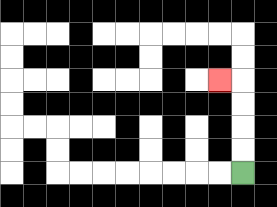{'start': '[10, 7]', 'end': '[9, 3]', 'path_directions': 'U,U,U,U,L', 'path_coordinates': '[[10, 7], [10, 6], [10, 5], [10, 4], [10, 3], [9, 3]]'}